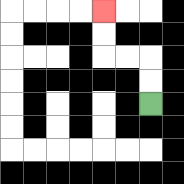{'start': '[6, 4]', 'end': '[4, 0]', 'path_directions': 'U,U,L,L,U,U', 'path_coordinates': '[[6, 4], [6, 3], [6, 2], [5, 2], [4, 2], [4, 1], [4, 0]]'}